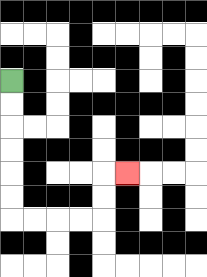{'start': '[0, 3]', 'end': '[5, 7]', 'path_directions': 'D,D,D,D,D,D,R,R,R,R,U,U,R', 'path_coordinates': '[[0, 3], [0, 4], [0, 5], [0, 6], [0, 7], [0, 8], [0, 9], [1, 9], [2, 9], [3, 9], [4, 9], [4, 8], [4, 7], [5, 7]]'}